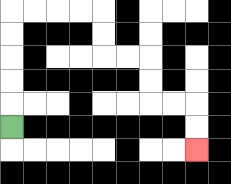{'start': '[0, 5]', 'end': '[8, 6]', 'path_directions': 'U,U,U,U,U,R,R,R,R,D,D,R,R,D,D,R,R,D,D', 'path_coordinates': '[[0, 5], [0, 4], [0, 3], [0, 2], [0, 1], [0, 0], [1, 0], [2, 0], [3, 0], [4, 0], [4, 1], [4, 2], [5, 2], [6, 2], [6, 3], [6, 4], [7, 4], [8, 4], [8, 5], [8, 6]]'}